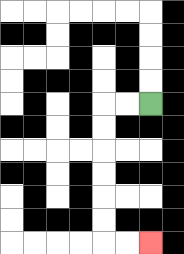{'start': '[6, 4]', 'end': '[6, 10]', 'path_directions': 'L,L,D,D,D,D,D,D,R,R', 'path_coordinates': '[[6, 4], [5, 4], [4, 4], [4, 5], [4, 6], [4, 7], [4, 8], [4, 9], [4, 10], [5, 10], [6, 10]]'}